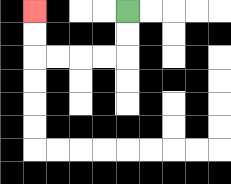{'start': '[5, 0]', 'end': '[1, 0]', 'path_directions': 'D,D,L,L,L,L,U,U', 'path_coordinates': '[[5, 0], [5, 1], [5, 2], [4, 2], [3, 2], [2, 2], [1, 2], [1, 1], [1, 0]]'}